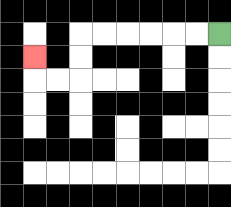{'start': '[9, 1]', 'end': '[1, 2]', 'path_directions': 'L,L,L,L,L,L,D,D,L,L,U', 'path_coordinates': '[[9, 1], [8, 1], [7, 1], [6, 1], [5, 1], [4, 1], [3, 1], [3, 2], [3, 3], [2, 3], [1, 3], [1, 2]]'}